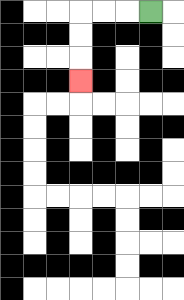{'start': '[6, 0]', 'end': '[3, 3]', 'path_directions': 'L,L,L,D,D,D', 'path_coordinates': '[[6, 0], [5, 0], [4, 0], [3, 0], [3, 1], [3, 2], [3, 3]]'}